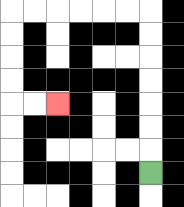{'start': '[6, 7]', 'end': '[2, 4]', 'path_directions': 'U,U,U,U,U,U,U,L,L,L,L,L,L,D,D,D,D,R,R', 'path_coordinates': '[[6, 7], [6, 6], [6, 5], [6, 4], [6, 3], [6, 2], [6, 1], [6, 0], [5, 0], [4, 0], [3, 0], [2, 0], [1, 0], [0, 0], [0, 1], [0, 2], [0, 3], [0, 4], [1, 4], [2, 4]]'}